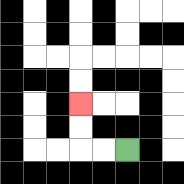{'start': '[5, 6]', 'end': '[3, 4]', 'path_directions': 'L,L,U,U', 'path_coordinates': '[[5, 6], [4, 6], [3, 6], [3, 5], [3, 4]]'}